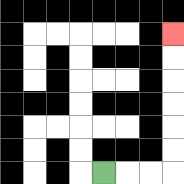{'start': '[4, 7]', 'end': '[7, 1]', 'path_directions': 'R,R,R,U,U,U,U,U,U', 'path_coordinates': '[[4, 7], [5, 7], [6, 7], [7, 7], [7, 6], [7, 5], [7, 4], [7, 3], [7, 2], [7, 1]]'}